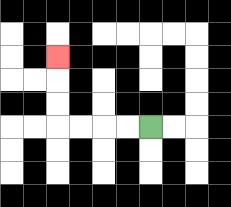{'start': '[6, 5]', 'end': '[2, 2]', 'path_directions': 'L,L,L,L,U,U,U', 'path_coordinates': '[[6, 5], [5, 5], [4, 5], [3, 5], [2, 5], [2, 4], [2, 3], [2, 2]]'}